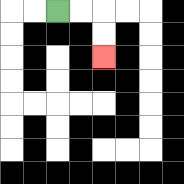{'start': '[2, 0]', 'end': '[4, 2]', 'path_directions': 'R,R,D,D', 'path_coordinates': '[[2, 0], [3, 0], [4, 0], [4, 1], [4, 2]]'}